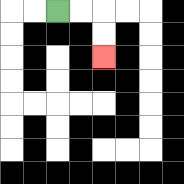{'start': '[2, 0]', 'end': '[4, 2]', 'path_directions': 'R,R,D,D', 'path_coordinates': '[[2, 0], [3, 0], [4, 0], [4, 1], [4, 2]]'}